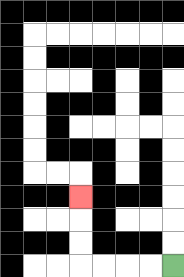{'start': '[7, 11]', 'end': '[3, 8]', 'path_directions': 'L,L,L,L,U,U,U', 'path_coordinates': '[[7, 11], [6, 11], [5, 11], [4, 11], [3, 11], [3, 10], [3, 9], [3, 8]]'}